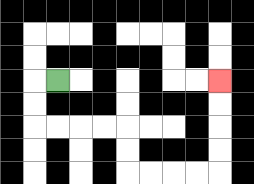{'start': '[2, 3]', 'end': '[9, 3]', 'path_directions': 'L,D,D,R,R,R,R,D,D,R,R,R,R,U,U,U,U', 'path_coordinates': '[[2, 3], [1, 3], [1, 4], [1, 5], [2, 5], [3, 5], [4, 5], [5, 5], [5, 6], [5, 7], [6, 7], [7, 7], [8, 7], [9, 7], [9, 6], [9, 5], [9, 4], [9, 3]]'}